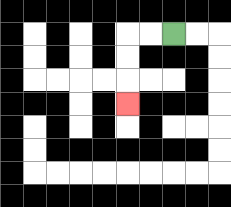{'start': '[7, 1]', 'end': '[5, 4]', 'path_directions': 'L,L,D,D,D', 'path_coordinates': '[[7, 1], [6, 1], [5, 1], [5, 2], [5, 3], [5, 4]]'}